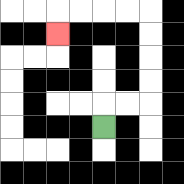{'start': '[4, 5]', 'end': '[2, 1]', 'path_directions': 'U,R,R,U,U,U,U,L,L,L,L,D', 'path_coordinates': '[[4, 5], [4, 4], [5, 4], [6, 4], [6, 3], [6, 2], [6, 1], [6, 0], [5, 0], [4, 0], [3, 0], [2, 0], [2, 1]]'}